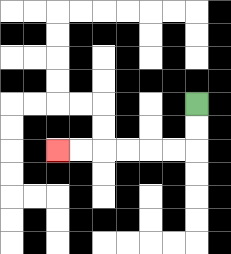{'start': '[8, 4]', 'end': '[2, 6]', 'path_directions': 'D,D,L,L,L,L,L,L', 'path_coordinates': '[[8, 4], [8, 5], [8, 6], [7, 6], [6, 6], [5, 6], [4, 6], [3, 6], [2, 6]]'}